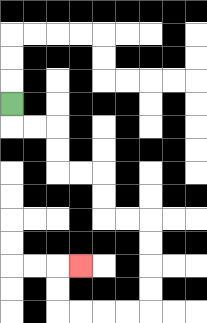{'start': '[0, 4]', 'end': '[3, 11]', 'path_directions': 'D,R,R,D,D,R,R,D,D,R,R,D,D,D,D,L,L,L,L,U,U,R', 'path_coordinates': '[[0, 4], [0, 5], [1, 5], [2, 5], [2, 6], [2, 7], [3, 7], [4, 7], [4, 8], [4, 9], [5, 9], [6, 9], [6, 10], [6, 11], [6, 12], [6, 13], [5, 13], [4, 13], [3, 13], [2, 13], [2, 12], [2, 11], [3, 11]]'}